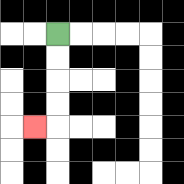{'start': '[2, 1]', 'end': '[1, 5]', 'path_directions': 'D,D,D,D,L', 'path_coordinates': '[[2, 1], [2, 2], [2, 3], [2, 4], [2, 5], [1, 5]]'}